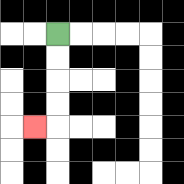{'start': '[2, 1]', 'end': '[1, 5]', 'path_directions': 'D,D,D,D,L', 'path_coordinates': '[[2, 1], [2, 2], [2, 3], [2, 4], [2, 5], [1, 5]]'}